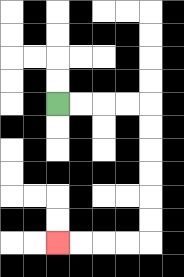{'start': '[2, 4]', 'end': '[2, 10]', 'path_directions': 'R,R,R,R,D,D,D,D,D,D,L,L,L,L', 'path_coordinates': '[[2, 4], [3, 4], [4, 4], [5, 4], [6, 4], [6, 5], [6, 6], [6, 7], [6, 8], [6, 9], [6, 10], [5, 10], [4, 10], [3, 10], [2, 10]]'}